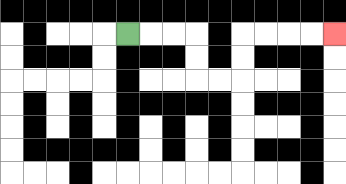{'start': '[5, 1]', 'end': '[14, 1]', 'path_directions': 'R,R,R,D,D,R,R,U,U,R,R,R,R', 'path_coordinates': '[[5, 1], [6, 1], [7, 1], [8, 1], [8, 2], [8, 3], [9, 3], [10, 3], [10, 2], [10, 1], [11, 1], [12, 1], [13, 1], [14, 1]]'}